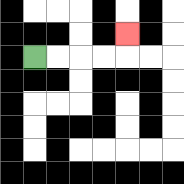{'start': '[1, 2]', 'end': '[5, 1]', 'path_directions': 'R,R,R,R,U', 'path_coordinates': '[[1, 2], [2, 2], [3, 2], [4, 2], [5, 2], [5, 1]]'}